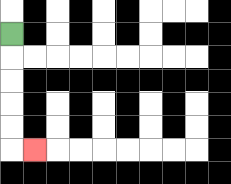{'start': '[0, 1]', 'end': '[1, 6]', 'path_directions': 'D,D,D,D,D,R', 'path_coordinates': '[[0, 1], [0, 2], [0, 3], [0, 4], [0, 5], [0, 6], [1, 6]]'}